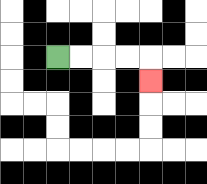{'start': '[2, 2]', 'end': '[6, 3]', 'path_directions': 'R,R,R,R,D', 'path_coordinates': '[[2, 2], [3, 2], [4, 2], [5, 2], [6, 2], [6, 3]]'}